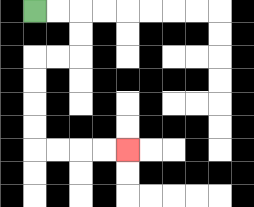{'start': '[1, 0]', 'end': '[5, 6]', 'path_directions': 'R,R,D,D,L,L,D,D,D,D,R,R,R,R', 'path_coordinates': '[[1, 0], [2, 0], [3, 0], [3, 1], [3, 2], [2, 2], [1, 2], [1, 3], [1, 4], [1, 5], [1, 6], [2, 6], [3, 6], [4, 6], [5, 6]]'}